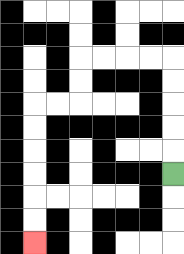{'start': '[7, 7]', 'end': '[1, 10]', 'path_directions': 'U,U,U,U,U,L,L,L,L,D,D,L,L,D,D,D,D,D,D', 'path_coordinates': '[[7, 7], [7, 6], [7, 5], [7, 4], [7, 3], [7, 2], [6, 2], [5, 2], [4, 2], [3, 2], [3, 3], [3, 4], [2, 4], [1, 4], [1, 5], [1, 6], [1, 7], [1, 8], [1, 9], [1, 10]]'}